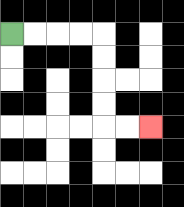{'start': '[0, 1]', 'end': '[6, 5]', 'path_directions': 'R,R,R,R,D,D,D,D,R,R', 'path_coordinates': '[[0, 1], [1, 1], [2, 1], [3, 1], [4, 1], [4, 2], [4, 3], [4, 4], [4, 5], [5, 5], [6, 5]]'}